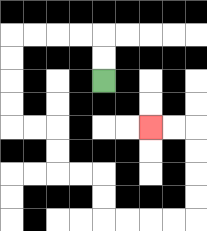{'start': '[4, 3]', 'end': '[6, 5]', 'path_directions': 'U,U,L,L,L,L,D,D,D,D,R,R,D,D,R,R,D,D,R,R,R,R,U,U,U,U,L,L', 'path_coordinates': '[[4, 3], [4, 2], [4, 1], [3, 1], [2, 1], [1, 1], [0, 1], [0, 2], [0, 3], [0, 4], [0, 5], [1, 5], [2, 5], [2, 6], [2, 7], [3, 7], [4, 7], [4, 8], [4, 9], [5, 9], [6, 9], [7, 9], [8, 9], [8, 8], [8, 7], [8, 6], [8, 5], [7, 5], [6, 5]]'}